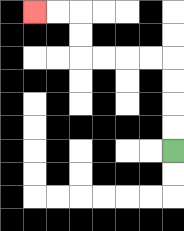{'start': '[7, 6]', 'end': '[1, 0]', 'path_directions': 'U,U,U,U,L,L,L,L,U,U,L,L', 'path_coordinates': '[[7, 6], [7, 5], [7, 4], [7, 3], [7, 2], [6, 2], [5, 2], [4, 2], [3, 2], [3, 1], [3, 0], [2, 0], [1, 0]]'}